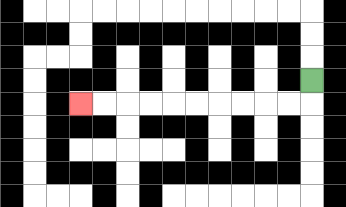{'start': '[13, 3]', 'end': '[3, 4]', 'path_directions': 'D,L,L,L,L,L,L,L,L,L,L', 'path_coordinates': '[[13, 3], [13, 4], [12, 4], [11, 4], [10, 4], [9, 4], [8, 4], [7, 4], [6, 4], [5, 4], [4, 4], [3, 4]]'}